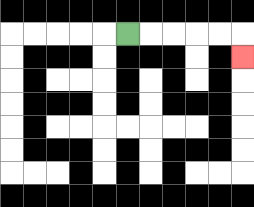{'start': '[5, 1]', 'end': '[10, 2]', 'path_directions': 'R,R,R,R,R,D', 'path_coordinates': '[[5, 1], [6, 1], [7, 1], [8, 1], [9, 1], [10, 1], [10, 2]]'}